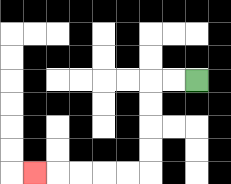{'start': '[8, 3]', 'end': '[1, 7]', 'path_directions': 'L,L,D,D,D,D,L,L,L,L,L', 'path_coordinates': '[[8, 3], [7, 3], [6, 3], [6, 4], [6, 5], [6, 6], [6, 7], [5, 7], [4, 7], [3, 7], [2, 7], [1, 7]]'}